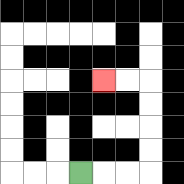{'start': '[3, 7]', 'end': '[4, 3]', 'path_directions': 'R,R,R,U,U,U,U,L,L', 'path_coordinates': '[[3, 7], [4, 7], [5, 7], [6, 7], [6, 6], [6, 5], [6, 4], [6, 3], [5, 3], [4, 3]]'}